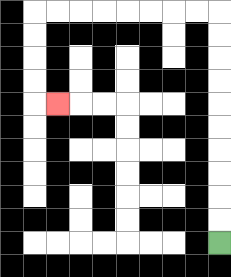{'start': '[9, 10]', 'end': '[2, 4]', 'path_directions': 'U,U,U,U,U,U,U,U,U,U,L,L,L,L,L,L,L,L,D,D,D,D,R', 'path_coordinates': '[[9, 10], [9, 9], [9, 8], [9, 7], [9, 6], [9, 5], [9, 4], [9, 3], [9, 2], [9, 1], [9, 0], [8, 0], [7, 0], [6, 0], [5, 0], [4, 0], [3, 0], [2, 0], [1, 0], [1, 1], [1, 2], [1, 3], [1, 4], [2, 4]]'}